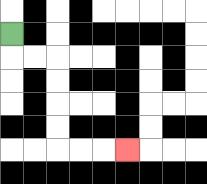{'start': '[0, 1]', 'end': '[5, 6]', 'path_directions': 'D,R,R,D,D,D,D,R,R,R', 'path_coordinates': '[[0, 1], [0, 2], [1, 2], [2, 2], [2, 3], [2, 4], [2, 5], [2, 6], [3, 6], [4, 6], [5, 6]]'}